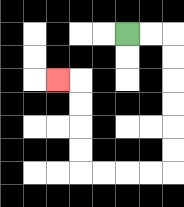{'start': '[5, 1]', 'end': '[2, 3]', 'path_directions': 'R,R,D,D,D,D,D,D,L,L,L,L,U,U,U,U,L', 'path_coordinates': '[[5, 1], [6, 1], [7, 1], [7, 2], [7, 3], [7, 4], [7, 5], [7, 6], [7, 7], [6, 7], [5, 7], [4, 7], [3, 7], [3, 6], [3, 5], [3, 4], [3, 3], [2, 3]]'}